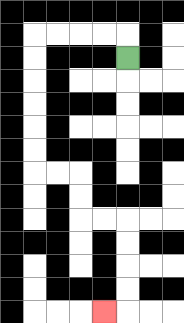{'start': '[5, 2]', 'end': '[4, 13]', 'path_directions': 'U,L,L,L,L,D,D,D,D,D,D,R,R,D,D,R,R,D,D,D,D,L', 'path_coordinates': '[[5, 2], [5, 1], [4, 1], [3, 1], [2, 1], [1, 1], [1, 2], [1, 3], [1, 4], [1, 5], [1, 6], [1, 7], [2, 7], [3, 7], [3, 8], [3, 9], [4, 9], [5, 9], [5, 10], [5, 11], [5, 12], [5, 13], [4, 13]]'}